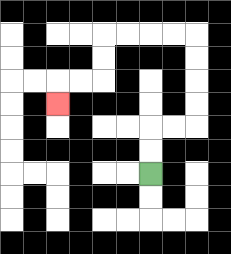{'start': '[6, 7]', 'end': '[2, 4]', 'path_directions': 'U,U,R,R,U,U,U,U,L,L,L,L,D,D,L,L,D', 'path_coordinates': '[[6, 7], [6, 6], [6, 5], [7, 5], [8, 5], [8, 4], [8, 3], [8, 2], [8, 1], [7, 1], [6, 1], [5, 1], [4, 1], [4, 2], [4, 3], [3, 3], [2, 3], [2, 4]]'}